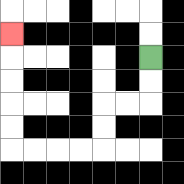{'start': '[6, 2]', 'end': '[0, 1]', 'path_directions': 'D,D,L,L,D,D,L,L,L,L,U,U,U,U,U', 'path_coordinates': '[[6, 2], [6, 3], [6, 4], [5, 4], [4, 4], [4, 5], [4, 6], [3, 6], [2, 6], [1, 6], [0, 6], [0, 5], [0, 4], [0, 3], [0, 2], [0, 1]]'}